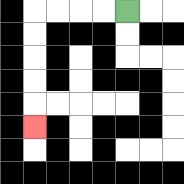{'start': '[5, 0]', 'end': '[1, 5]', 'path_directions': 'L,L,L,L,D,D,D,D,D', 'path_coordinates': '[[5, 0], [4, 0], [3, 0], [2, 0], [1, 0], [1, 1], [1, 2], [1, 3], [1, 4], [1, 5]]'}